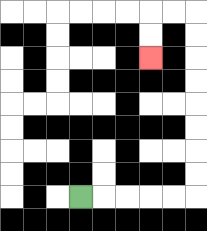{'start': '[3, 8]', 'end': '[6, 2]', 'path_directions': 'R,R,R,R,R,U,U,U,U,U,U,U,U,L,L,D,D', 'path_coordinates': '[[3, 8], [4, 8], [5, 8], [6, 8], [7, 8], [8, 8], [8, 7], [8, 6], [8, 5], [8, 4], [8, 3], [8, 2], [8, 1], [8, 0], [7, 0], [6, 0], [6, 1], [6, 2]]'}